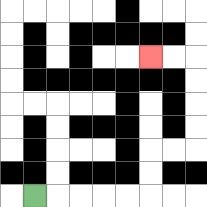{'start': '[1, 8]', 'end': '[6, 2]', 'path_directions': 'R,R,R,R,R,U,U,R,R,U,U,U,U,L,L', 'path_coordinates': '[[1, 8], [2, 8], [3, 8], [4, 8], [5, 8], [6, 8], [6, 7], [6, 6], [7, 6], [8, 6], [8, 5], [8, 4], [8, 3], [8, 2], [7, 2], [6, 2]]'}